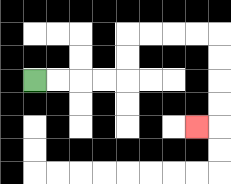{'start': '[1, 3]', 'end': '[8, 5]', 'path_directions': 'R,R,R,R,U,U,R,R,R,R,D,D,D,D,L', 'path_coordinates': '[[1, 3], [2, 3], [3, 3], [4, 3], [5, 3], [5, 2], [5, 1], [6, 1], [7, 1], [8, 1], [9, 1], [9, 2], [9, 3], [9, 4], [9, 5], [8, 5]]'}